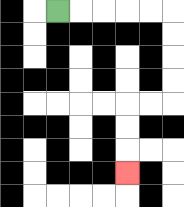{'start': '[2, 0]', 'end': '[5, 7]', 'path_directions': 'R,R,R,R,R,D,D,D,D,L,L,D,D,D', 'path_coordinates': '[[2, 0], [3, 0], [4, 0], [5, 0], [6, 0], [7, 0], [7, 1], [7, 2], [7, 3], [7, 4], [6, 4], [5, 4], [5, 5], [5, 6], [5, 7]]'}